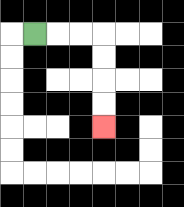{'start': '[1, 1]', 'end': '[4, 5]', 'path_directions': 'R,R,R,D,D,D,D', 'path_coordinates': '[[1, 1], [2, 1], [3, 1], [4, 1], [4, 2], [4, 3], [4, 4], [4, 5]]'}